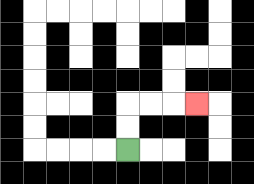{'start': '[5, 6]', 'end': '[8, 4]', 'path_directions': 'U,U,R,R,R', 'path_coordinates': '[[5, 6], [5, 5], [5, 4], [6, 4], [7, 4], [8, 4]]'}